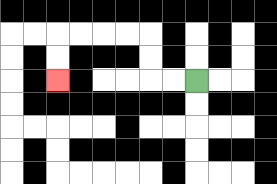{'start': '[8, 3]', 'end': '[2, 3]', 'path_directions': 'L,L,U,U,L,L,L,L,D,D', 'path_coordinates': '[[8, 3], [7, 3], [6, 3], [6, 2], [6, 1], [5, 1], [4, 1], [3, 1], [2, 1], [2, 2], [2, 3]]'}